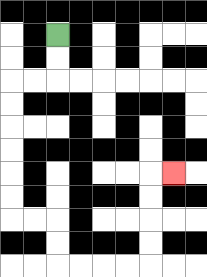{'start': '[2, 1]', 'end': '[7, 7]', 'path_directions': 'D,D,L,L,D,D,D,D,D,D,R,R,D,D,R,R,R,R,U,U,U,U,R', 'path_coordinates': '[[2, 1], [2, 2], [2, 3], [1, 3], [0, 3], [0, 4], [0, 5], [0, 6], [0, 7], [0, 8], [0, 9], [1, 9], [2, 9], [2, 10], [2, 11], [3, 11], [4, 11], [5, 11], [6, 11], [6, 10], [6, 9], [6, 8], [6, 7], [7, 7]]'}